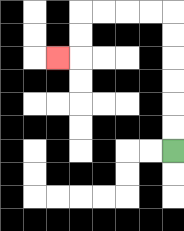{'start': '[7, 6]', 'end': '[2, 2]', 'path_directions': 'U,U,U,U,U,U,L,L,L,L,D,D,L', 'path_coordinates': '[[7, 6], [7, 5], [7, 4], [7, 3], [7, 2], [7, 1], [7, 0], [6, 0], [5, 0], [4, 0], [3, 0], [3, 1], [3, 2], [2, 2]]'}